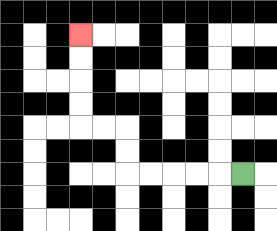{'start': '[10, 7]', 'end': '[3, 1]', 'path_directions': 'L,L,L,L,L,U,U,L,L,U,U,U,U', 'path_coordinates': '[[10, 7], [9, 7], [8, 7], [7, 7], [6, 7], [5, 7], [5, 6], [5, 5], [4, 5], [3, 5], [3, 4], [3, 3], [3, 2], [3, 1]]'}